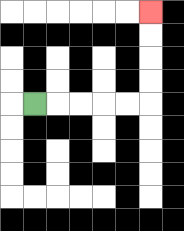{'start': '[1, 4]', 'end': '[6, 0]', 'path_directions': 'R,R,R,R,R,U,U,U,U', 'path_coordinates': '[[1, 4], [2, 4], [3, 4], [4, 4], [5, 4], [6, 4], [6, 3], [6, 2], [6, 1], [6, 0]]'}